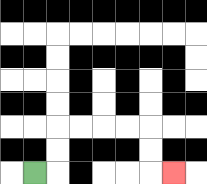{'start': '[1, 7]', 'end': '[7, 7]', 'path_directions': 'R,U,U,R,R,R,R,D,D,R', 'path_coordinates': '[[1, 7], [2, 7], [2, 6], [2, 5], [3, 5], [4, 5], [5, 5], [6, 5], [6, 6], [6, 7], [7, 7]]'}